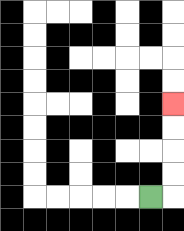{'start': '[6, 8]', 'end': '[7, 4]', 'path_directions': 'R,U,U,U,U', 'path_coordinates': '[[6, 8], [7, 8], [7, 7], [7, 6], [7, 5], [7, 4]]'}